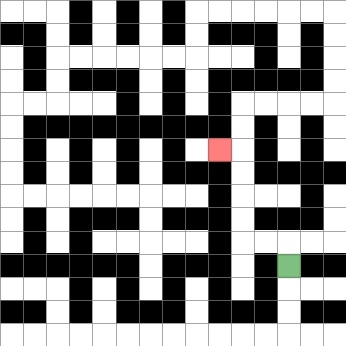{'start': '[12, 11]', 'end': '[9, 6]', 'path_directions': 'U,L,L,U,U,U,U,L', 'path_coordinates': '[[12, 11], [12, 10], [11, 10], [10, 10], [10, 9], [10, 8], [10, 7], [10, 6], [9, 6]]'}